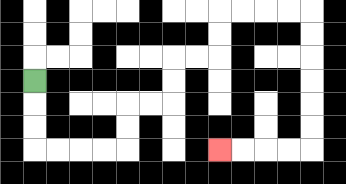{'start': '[1, 3]', 'end': '[9, 6]', 'path_directions': 'D,D,D,R,R,R,R,U,U,R,R,U,U,R,R,U,U,R,R,R,R,D,D,D,D,D,D,L,L,L,L', 'path_coordinates': '[[1, 3], [1, 4], [1, 5], [1, 6], [2, 6], [3, 6], [4, 6], [5, 6], [5, 5], [5, 4], [6, 4], [7, 4], [7, 3], [7, 2], [8, 2], [9, 2], [9, 1], [9, 0], [10, 0], [11, 0], [12, 0], [13, 0], [13, 1], [13, 2], [13, 3], [13, 4], [13, 5], [13, 6], [12, 6], [11, 6], [10, 6], [9, 6]]'}